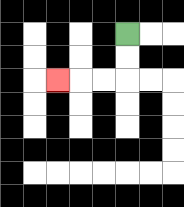{'start': '[5, 1]', 'end': '[2, 3]', 'path_directions': 'D,D,L,L,L', 'path_coordinates': '[[5, 1], [5, 2], [5, 3], [4, 3], [3, 3], [2, 3]]'}